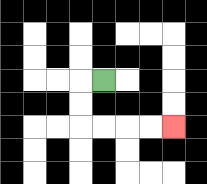{'start': '[4, 3]', 'end': '[7, 5]', 'path_directions': 'L,D,D,R,R,R,R', 'path_coordinates': '[[4, 3], [3, 3], [3, 4], [3, 5], [4, 5], [5, 5], [6, 5], [7, 5]]'}